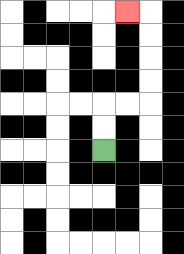{'start': '[4, 6]', 'end': '[5, 0]', 'path_directions': 'U,U,R,R,U,U,U,U,L', 'path_coordinates': '[[4, 6], [4, 5], [4, 4], [5, 4], [6, 4], [6, 3], [6, 2], [6, 1], [6, 0], [5, 0]]'}